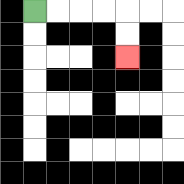{'start': '[1, 0]', 'end': '[5, 2]', 'path_directions': 'R,R,R,R,D,D', 'path_coordinates': '[[1, 0], [2, 0], [3, 0], [4, 0], [5, 0], [5, 1], [5, 2]]'}